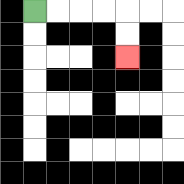{'start': '[1, 0]', 'end': '[5, 2]', 'path_directions': 'R,R,R,R,D,D', 'path_coordinates': '[[1, 0], [2, 0], [3, 0], [4, 0], [5, 0], [5, 1], [5, 2]]'}